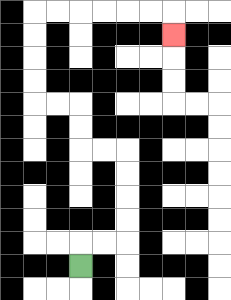{'start': '[3, 11]', 'end': '[7, 1]', 'path_directions': 'U,R,R,U,U,U,U,L,L,U,U,L,L,U,U,U,U,R,R,R,R,R,R,D', 'path_coordinates': '[[3, 11], [3, 10], [4, 10], [5, 10], [5, 9], [5, 8], [5, 7], [5, 6], [4, 6], [3, 6], [3, 5], [3, 4], [2, 4], [1, 4], [1, 3], [1, 2], [1, 1], [1, 0], [2, 0], [3, 0], [4, 0], [5, 0], [6, 0], [7, 0], [7, 1]]'}